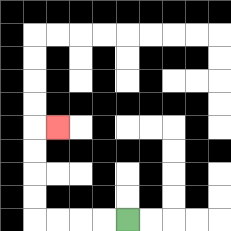{'start': '[5, 9]', 'end': '[2, 5]', 'path_directions': 'L,L,L,L,U,U,U,U,R', 'path_coordinates': '[[5, 9], [4, 9], [3, 9], [2, 9], [1, 9], [1, 8], [1, 7], [1, 6], [1, 5], [2, 5]]'}